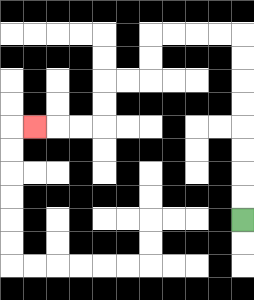{'start': '[10, 9]', 'end': '[1, 5]', 'path_directions': 'U,U,U,U,U,U,U,U,L,L,L,L,D,D,L,L,D,D,L,L,L', 'path_coordinates': '[[10, 9], [10, 8], [10, 7], [10, 6], [10, 5], [10, 4], [10, 3], [10, 2], [10, 1], [9, 1], [8, 1], [7, 1], [6, 1], [6, 2], [6, 3], [5, 3], [4, 3], [4, 4], [4, 5], [3, 5], [2, 5], [1, 5]]'}